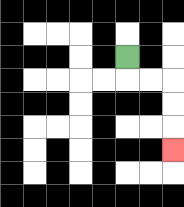{'start': '[5, 2]', 'end': '[7, 6]', 'path_directions': 'D,R,R,D,D,D', 'path_coordinates': '[[5, 2], [5, 3], [6, 3], [7, 3], [7, 4], [7, 5], [7, 6]]'}